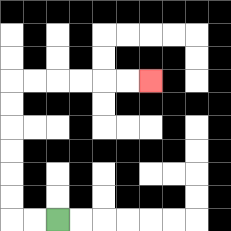{'start': '[2, 9]', 'end': '[6, 3]', 'path_directions': 'L,L,U,U,U,U,U,U,R,R,R,R,R,R', 'path_coordinates': '[[2, 9], [1, 9], [0, 9], [0, 8], [0, 7], [0, 6], [0, 5], [0, 4], [0, 3], [1, 3], [2, 3], [3, 3], [4, 3], [5, 3], [6, 3]]'}